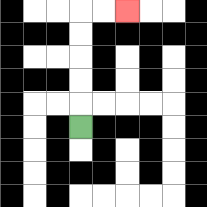{'start': '[3, 5]', 'end': '[5, 0]', 'path_directions': 'U,U,U,U,U,R,R', 'path_coordinates': '[[3, 5], [3, 4], [3, 3], [3, 2], [3, 1], [3, 0], [4, 0], [5, 0]]'}